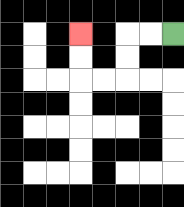{'start': '[7, 1]', 'end': '[3, 1]', 'path_directions': 'L,L,D,D,L,L,U,U', 'path_coordinates': '[[7, 1], [6, 1], [5, 1], [5, 2], [5, 3], [4, 3], [3, 3], [3, 2], [3, 1]]'}